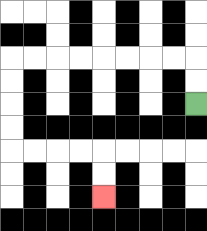{'start': '[8, 4]', 'end': '[4, 8]', 'path_directions': 'U,U,L,L,L,L,L,L,L,L,D,D,D,D,R,R,R,R,D,D', 'path_coordinates': '[[8, 4], [8, 3], [8, 2], [7, 2], [6, 2], [5, 2], [4, 2], [3, 2], [2, 2], [1, 2], [0, 2], [0, 3], [0, 4], [0, 5], [0, 6], [1, 6], [2, 6], [3, 6], [4, 6], [4, 7], [4, 8]]'}